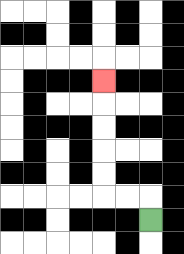{'start': '[6, 9]', 'end': '[4, 3]', 'path_directions': 'U,L,L,U,U,U,U,U', 'path_coordinates': '[[6, 9], [6, 8], [5, 8], [4, 8], [4, 7], [4, 6], [4, 5], [4, 4], [4, 3]]'}